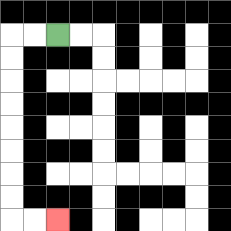{'start': '[2, 1]', 'end': '[2, 9]', 'path_directions': 'L,L,D,D,D,D,D,D,D,D,R,R', 'path_coordinates': '[[2, 1], [1, 1], [0, 1], [0, 2], [0, 3], [0, 4], [0, 5], [0, 6], [0, 7], [0, 8], [0, 9], [1, 9], [2, 9]]'}